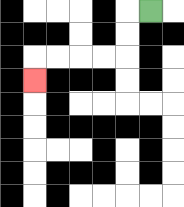{'start': '[6, 0]', 'end': '[1, 3]', 'path_directions': 'L,D,D,L,L,L,L,D', 'path_coordinates': '[[6, 0], [5, 0], [5, 1], [5, 2], [4, 2], [3, 2], [2, 2], [1, 2], [1, 3]]'}